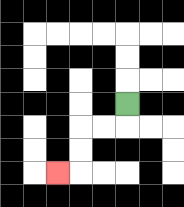{'start': '[5, 4]', 'end': '[2, 7]', 'path_directions': 'D,L,L,D,D,L', 'path_coordinates': '[[5, 4], [5, 5], [4, 5], [3, 5], [3, 6], [3, 7], [2, 7]]'}